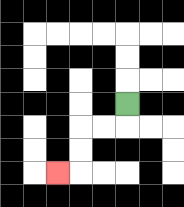{'start': '[5, 4]', 'end': '[2, 7]', 'path_directions': 'D,L,L,D,D,L', 'path_coordinates': '[[5, 4], [5, 5], [4, 5], [3, 5], [3, 6], [3, 7], [2, 7]]'}